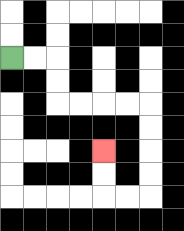{'start': '[0, 2]', 'end': '[4, 6]', 'path_directions': 'R,R,D,D,R,R,R,R,D,D,D,D,L,L,U,U', 'path_coordinates': '[[0, 2], [1, 2], [2, 2], [2, 3], [2, 4], [3, 4], [4, 4], [5, 4], [6, 4], [6, 5], [6, 6], [6, 7], [6, 8], [5, 8], [4, 8], [4, 7], [4, 6]]'}